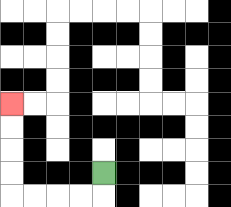{'start': '[4, 7]', 'end': '[0, 4]', 'path_directions': 'D,L,L,L,L,U,U,U,U', 'path_coordinates': '[[4, 7], [4, 8], [3, 8], [2, 8], [1, 8], [0, 8], [0, 7], [0, 6], [0, 5], [0, 4]]'}